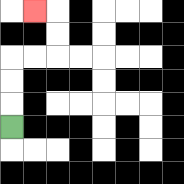{'start': '[0, 5]', 'end': '[1, 0]', 'path_directions': 'U,U,U,R,R,U,U,L', 'path_coordinates': '[[0, 5], [0, 4], [0, 3], [0, 2], [1, 2], [2, 2], [2, 1], [2, 0], [1, 0]]'}